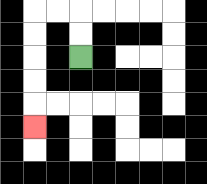{'start': '[3, 2]', 'end': '[1, 5]', 'path_directions': 'U,U,L,L,D,D,D,D,D', 'path_coordinates': '[[3, 2], [3, 1], [3, 0], [2, 0], [1, 0], [1, 1], [1, 2], [1, 3], [1, 4], [1, 5]]'}